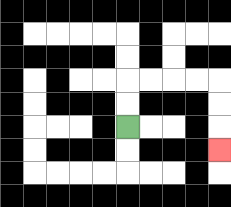{'start': '[5, 5]', 'end': '[9, 6]', 'path_directions': 'U,U,R,R,R,R,D,D,D', 'path_coordinates': '[[5, 5], [5, 4], [5, 3], [6, 3], [7, 3], [8, 3], [9, 3], [9, 4], [9, 5], [9, 6]]'}